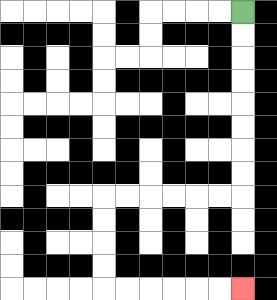{'start': '[10, 0]', 'end': '[10, 12]', 'path_directions': 'D,D,D,D,D,D,D,D,L,L,L,L,L,L,D,D,D,D,R,R,R,R,R,R', 'path_coordinates': '[[10, 0], [10, 1], [10, 2], [10, 3], [10, 4], [10, 5], [10, 6], [10, 7], [10, 8], [9, 8], [8, 8], [7, 8], [6, 8], [5, 8], [4, 8], [4, 9], [4, 10], [4, 11], [4, 12], [5, 12], [6, 12], [7, 12], [8, 12], [9, 12], [10, 12]]'}